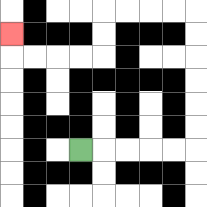{'start': '[3, 6]', 'end': '[0, 1]', 'path_directions': 'R,R,R,R,R,U,U,U,U,U,U,L,L,L,L,D,D,L,L,L,L,U', 'path_coordinates': '[[3, 6], [4, 6], [5, 6], [6, 6], [7, 6], [8, 6], [8, 5], [8, 4], [8, 3], [8, 2], [8, 1], [8, 0], [7, 0], [6, 0], [5, 0], [4, 0], [4, 1], [4, 2], [3, 2], [2, 2], [1, 2], [0, 2], [0, 1]]'}